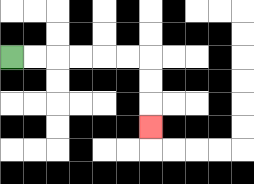{'start': '[0, 2]', 'end': '[6, 5]', 'path_directions': 'R,R,R,R,R,R,D,D,D', 'path_coordinates': '[[0, 2], [1, 2], [2, 2], [3, 2], [4, 2], [5, 2], [6, 2], [6, 3], [6, 4], [6, 5]]'}